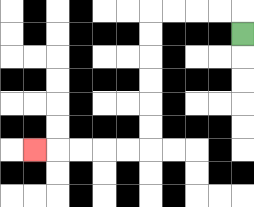{'start': '[10, 1]', 'end': '[1, 6]', 'path_directions': 'U,L,L,L,L,D,D,D,D,D,D,L,L,L,L,L', 'path_coordinates': '[[10, 1], [10, 0], [9, 0], [8, 0], [7, 0], [6, 0], [6, 1], [6, 2], [6, 3], [6, 4], [6, 5], [6, 6], [5, 6], [4, 6], [3, 6], [2, 6], [1, 6]]'}